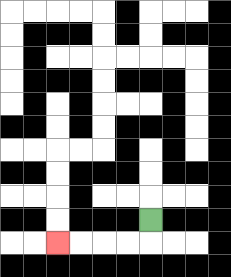{'start': '[6, 9]', 'end': '[2, 10]', 'path_directions': 'D,L,L,L,L', 'path_coordinates': '[[6, 9], [6, 10], [5, 10], [4, 10], [3, 10], [2, 10]]'}